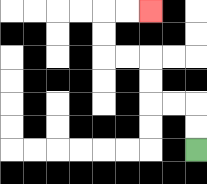{'start': '[8, 6]', 'end': '[6, 0]', 'path_directions': 'U,U,L,L,U,U,L,L,U,U,R,R', 'path_coordinates': '[[8, 6], [8, 5], [8, 4], [7, 4], [6, 4], [6, 3], [6, 2], [5, 2], [4, 2], [4, 1], [4, 0], [5, 0], [6, 0]]'}